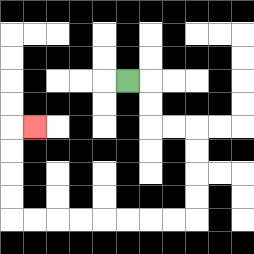{'start': '[5, 3]', 'end': '[1, 5]', 'path_directions': 'R,D,D,R,R,D,D,D,D,L,L,L,L,L,L,L,L,U,U,U,U,R', 'path_coordinates': '[[5, 3], [6, 3], [6, 4], [6, 5], [7, 5], [8, 5], [8, 6], [8, 7], [8, 8], [8, 9], [7, 9], [6, 9], [5, 9], [4, 9], [3, 9], [2, 9], [1, 9], [0, 9], [0, 8], [0, 7], [0, 6], [0, 5], [1, 5]]'}